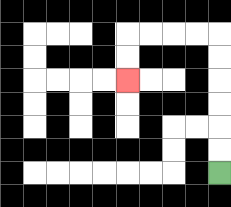{'start': '[9, 7]', 'end': '[5, 3]', 'path_directions': 'U,U,U,U,U,U,L,L,L,L,D,D', 'path_coordinates': '[[9, 7], [9, 6], [9, 5], [9, 4], [9, 3], [9, 2], [9, 1], [8, 1], [7, 1], [6, 1], [5, 1], [5, 2], [5, 3]]'}